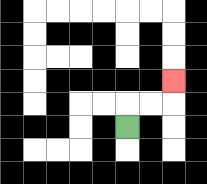{'start': '[5, 5]', 'end': '[7, 3]', 'path_directions': 'U,R,R,U', 'path_coordinates': '[[5, 5], [5, 4], [6, 4], [7, 4], [7, 3]]'}